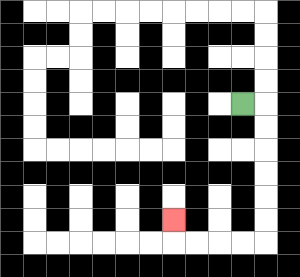{'start': '[10, 4]', 'end': '[7, 9]', 'path_directions': 'R,D,D,D,D,D,D,L,L,L,L,U', 'path_coordinates': '[[10, 4], [11, 4], [11, 5], [11, 6], [11, 7], [11, 8], [11, 9], [11, 10], [10, 10], [9, 10], [8, 10], [7, 10], [7, 9]]'}